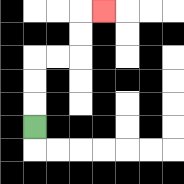{'start': '[1, 5]', 'end': '[4, 0]', 'path_directions': 'U,U,U,R,R,U,U,R', 'path_coordinates': '[[1, 5], [1, 4], [1, 3], [1, 2], [2, 2], [3, 2], [3, 1], [3, 0], [4, 0]]'}